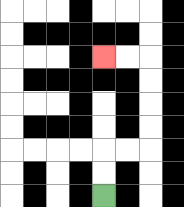{'start': '[4, 8]', 'end': '[4, 2]', 'path_directions': 'U,U,R,R,U,U,U,U,L,L', 'path_coordinates': '[[4, 8], [4, 7], [4, 6], [5, 6], [6, 6], [6, 5], [6, 4], [6, 3], [6, 2], [5, 2], [4, 2]]'}